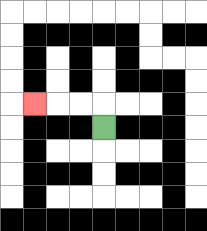{'start': '[4, 5]', 'end': '[1, 4]', 'path_directions': 'U,L,L,L', 'path_coordinates': '[[4, 5], [4, 4], [3, 4], [2, 4], [1, 4]]'}